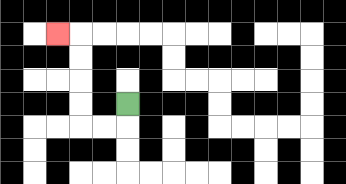{'start': '[5, 4]', 'end': '[2, 1]', 'path_directions': 'D,L,L,U,U,U,U,L', 'path_coordinates': '[[5, 4], [5, 5], [4, 5], [3, 5], [3, 4], [3, 3], [3, 2], [3, 1], [2, 1]]'}